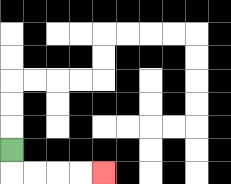{'start': '[0, 6]', 'end': '[4, 7]', 'path_directions': 'D,R,R,R,R', 'path_coordinates': '[[0, 6], [0, 7], [1, 7], [2, 7], [3, 7], [4, 7]]'}